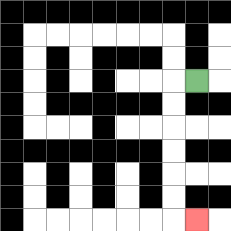{'start': '[8, 3]', 'end': '[8, 9]', 'path_directions': 'L,D,D,D,D,D,D,R', 'path_coordinates': '[[8, 3], [7, 3], [7, 4], [7, 5], [7, 6], [7, 7], [7, 8], [7, 9], [8, 9]]'}